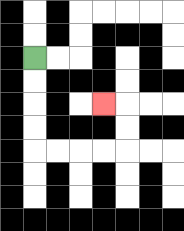{'start': '[1, 2]', 'end': '[4, 4]', 'path_directions': 'D,D,D,D,R,R,R,R,U,U,L', 'path_coordinates': '[[1, 2], [1, 3], [1, 4], [1, 5], [1, 6], [2, 6], [3, 6], [4, 6], [5, 6], [5, 5], [5, 4], [4, 4]]'}